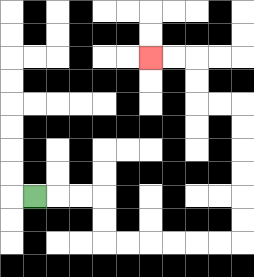{'start': '[1, 8]', 'end': '[6, 2]', 'path_directions': 'R,R,R,D,D,R,R,R,R,R,R,U,U,U,U,U,U,L,L,U,U,L,L', 'path_coordinates': '[[1, 8], [2, 8], [3, 8], [4, 8], [4, 9], [4, 10], [5, 10], [6, 10], [7, 10], [8, 10], [9, 10], [10, 10], [10, 9], [10, 8], [10, 7], [10, 6], [10, 5], [10, 4], [9, 4], [8, 4], [8, 3], [8, 2], [7, 2], [6, 2]]'}